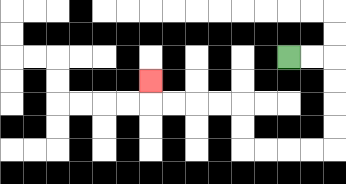{'start': '[12, 2]', 'end': '[6, 3]', 'path_directions': 'R,R,D,D,D,D,L,L,L,L,U,U,L,L,L,L,U', 'path_coordinates': '[[12, 2], [13, 2], [14, 2], [14, 3], [14, 4], [14, 5], [14, 6], [13, 6], [12, 6], [11, 6], [10, 6], [10, 5], [10, 4], [9, 4], [8, 4], [7, 4], [6, 4], [6, 3]]'}